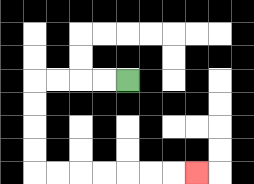{'start': '[5, 3]', 'end': '[8, 7]', 'path_directions': 'L,L,L,L,D,D,D,D,R,R,R,R,R,R,R', 'path_coordinates': '[[5, 3], [4, 3], [3, 3], [2, 3], [1, 3], [1, 4], [1, 5], [1, 6], [1, 7], [2, 7], [3, 7], [4, 7], [5, 7], [6, 7], [7, 7], [8, 7]]'}